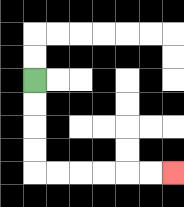{'start': '[1, 3]', 'end': '[7, 7]', 'path_directions': 'D,D,D,D,R,R,R,R,R,R', 'path_coordinates': '[[1, 3], [1, 4], [1, 5], [1, 6], [1, 7], [2, 7], [3, 7], [4, 7], [5, 7], [6, 7], [7, 7]]'}